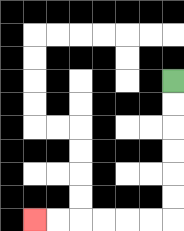{'start': '[7, 3]', 'end': '[1, 9]', 'path_directions': 'D,D,D,D,D,D,L,L,L,L,L,L', 'path_coordinates': '[[7, 3], [7, 4], [7, 5], [7, 6], [7, 7], [7, 8], [7, 9], [6, 9], [5, 9], [4, 9], [3, 9], [2, 9], [1, 9]]'}